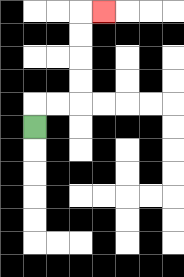{'start': '[1, 5]', 'end': '[4, 0]', 'path_directions': 'U,R,R,U,U,U,U,R', 'path_coordinates': '[[1, 5], [1, 4], [2, 4], [3, 4], [3, 3], [3, 2], [3, 1], [3, 0], [4, 0]]'}